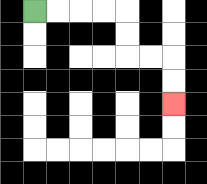{'start': '[1, 0]', 'end': '[7, 4]', 'path_directions': 'R,R,R,R,D,D,R,R,D,D', 'path_coordinates': '[[1, 0], [2, 0], [3, 0], [4, 0], [5, 0], [5, 1], [5, 2], [6, 2], [7, 2], [7, 3], [7, 4]]'}